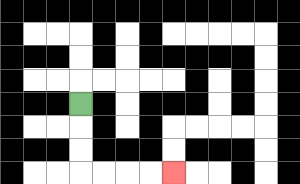{'start': '[3, 4]', 'end': '[7, 7]', 'path_directions': 'D,D,D,R,R,R,R', 'path_coordinates': '[[3, 4], [3, 5], [3, 6], [3, 7], [4, 7], [5, 7], [6, 7], [7, 7]]'}